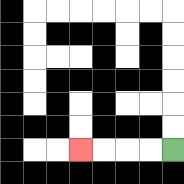{'start': '[7, 6]', 'end': '[3, 6]', 'path_directions': 'L,L,L,L', 'path_coordinates': '[[7, 6], [6, 6], [5, 6], [4, 6], [3, 6]]'}